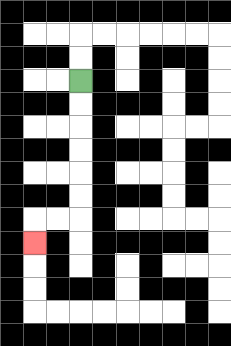{'start': '[3, 3]', 'end': '[1, 10]', 'path_directions': 'D,D,D,D,D,D,L,L,D', 'path_coordinates': '[[3, 3], [3, 4], [3, 5], [3, 6], [3, 7], [3, 8], [3, 9], [2, 9], [1, 9], [1, 10]]'}